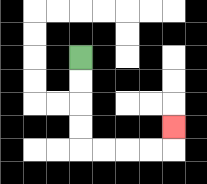{'start': '[3, 2]', 'end': '[7, 5]', 'path_directions': 'D,D,D,D,R,R,R,R,U', 'path_coordinates': '[[3, 2], [3, 3], [3, 4], [3, 5], [3, 6], [4, 6], [5, 6], [6, 6], [7, 6], [7, 5]]'}